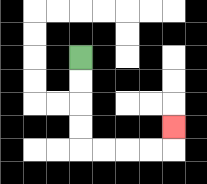{'start': '[3, 2]', 'end': '[7, 5]', 'path_directions': 'D,D,D,D,R,R,R,R,U', 'path_coordinates': '[[3, 2], [3, 3], [3, 4], [3, 5], [3, 6], [4, 6], [5, 6], [6, 6], [7, 6], [7, 5]]'}